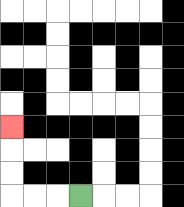{'start': '[3, 8]', 'end': '[0, 5]', 'path_directions': 'L,L,L,U,U,U', 'path_coordinates': '[[3, 8], [2, 8], [1, 8], [0, 8], [0, 7], [0, 6], [0, 5]]'}